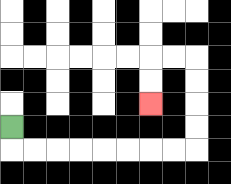{'start': '[0, 5]', 'end': '[6, 4]', 'path_directions': 'D,R,R,R,R,R,R,R,R,U,U,U,U,L,L,D,D', 'path_coordinates': '[[0, 5], [0, 6], [1, 6], [2, 6], [3, 6], [4, 6], [5, 6], [6, 6], [7, 6], [8, 6], [8, 5], [8, 4], [8, 3], [8, 2], [7, 2], [6, 2], [6, 3], [6, 4]]'}